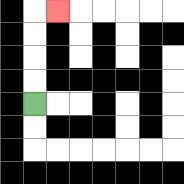{'start': '[1, 4]', 'end': '[2, 0]', 'path_directions': 'U,U,U,U,R', 'path_coordinates': '[[1, 4], [1, 3], [1, 2], [1, 1], [1, 0], [2, 0]]'}